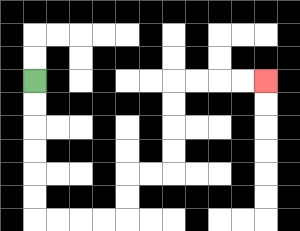{'start': '[1, 3]', 'end': '[11, 3]', 'path_directions': 'D,D,D,D,D,D,R,R,R,R,U,U,R,R,U,U,U,U,R,R,R,R', 'path_coordinates': '[[1, 3], [1, 4], [1, 5], [1, 6], [1, 7], [1, 8], [1, 9], [2, 9], [3, 9], [4, 9], [5, 9], [5, 8], [5, 7], [6, 7], [7, 7], [7, 6], [7, 5], [7, 4], [7, 3], [8, 3], [9, 3], [10, 3], [11, 3]]'}